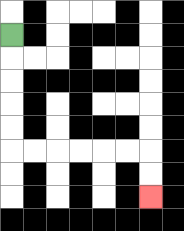{'start': '[0, 1]', 'end': '[6, 8]', 'path_directions': 'D,D,D,D,D,R,R,R,R,R,R,D,D', 'path_coordinates': '[[0, 1], [0, 2], [0, 3], [0, 4], [0, 5], [0, 6], [1, 6], [2, 6], [3, 6], [4, 6], [5, 6], [6, 6], [6, 7], [6, 8]]'}